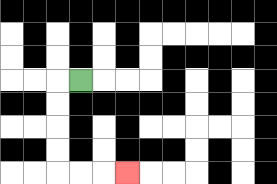{'start': '[3, 3]', 'end': '[5, 7]', 'path_directions': 'L,D,D,D,D,R,R,R', 'path_coordinates': '[[3, 3], [2, 3], [2, 4], [2, 5], [2, 6], [2, 7], [3, 7], [4, 7], [5, 7]]'}